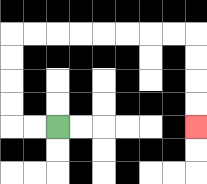{'start': '[2, 5]', 'end': '[8, 5]', 'path_directions': 'L,L,U,U,U,U,R,R,R,R,R,R,R,R,D,D,D,D', 'path_coordinates': '[[2, 5], [1, 5], [0, 5], [0, 4], [0, 3], [0, 2], [0, 1], [1, 1], [2, 1], [3, 1], [4, 1], [5, 1], [6, 1], [7, 1], [8, 1], [8, 2], [8, 3], [8, 4], [8, 5]]'}